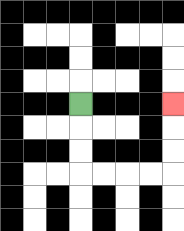{'start': '[3, 4]', 'end': '[7, 4]', 'path_directions': 'D,D,D,R,R,R,R,U,U,U', 'path_coordinates': '[[3, 4], [3, 5], [3, 6], [3, 7], [4, 7], [5, 7], [6, 7], [7, 7], [7, 6], [7, 5], [7, 4]]'}